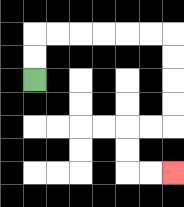{'start': '[1, 3]', 'end': '[7, 7]', 'path_directions': 'U,U,R,R,R,R,R,R,D,D,D,D,L,L,D,D,R,R', 'path_coordinates': '[[1, 3], [1, 2], [1, 1], [2, 1], [3, 1], [4, 1], [5, 1], [6, 1], [7, 1], [7, 2], [7, 3], [7, 4], [7, 5], [6, 5], [5, 5], [5, 6], [5, 7], [6, 7], [7, 7]]'}